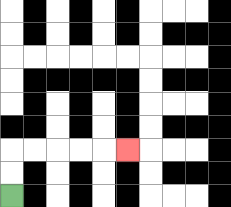{'start': '[0, 8]', 'end': '[5, 6]', 'path_directions': 'U,U,R,R,R,R,R', 'path_coordinates': '[[0, 8], [0, 7], [0, 6], [1, 6], [2, 6], [3, 6], [4, 6], [5, 6]]'}